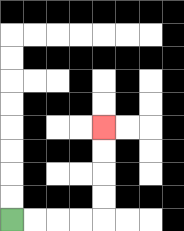{'start': '[0, 9]', 'end': '[4, 5]', 'path_directions': 'R,R,R,R,U,U,U,U', 'path_coordinates': '[[0, 9], [1, 9], [2, 9], [3, 9], [4, 9], [4, 8], [4, 7], [4, 6], [4, 5]]'}